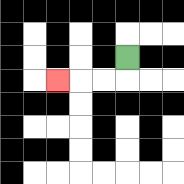{'start': '[5, 2]', 'end': '[2, 3]', 'path_directions': 'D,L,L,L', 'path_coordinates': '[[5, 2], [5, 3], [4, 3], [3, 3], [2, 3]]'}